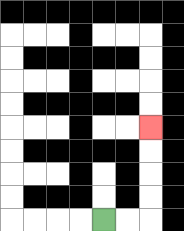{'start': '[4, 9]', 'end': '[6, 5]', 'path_directions': 'R,R,U,U,U,U', 'path_coordinates': '[[4, 9], [5, 9], [6, 9], [6, 8], [6, 7], [6, 6], [6, 5]]'}